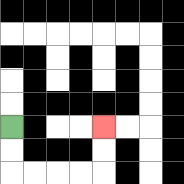{'start': '[0, 5]', 'end': '[4, 5]', 'path_directions': 'D,D,R,R,R,R,U,U', 'path_coordinates': '[[0, 5], [0, 6], [0, 7], [1, 7], [2, 7], [3, 7], [4, 7], [4, 6], [4, 5]]'}